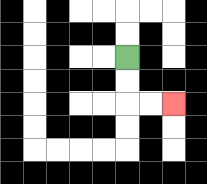{'start': '[5, 2]', 'end': '[7, 4]', 'path_directions': 'D,D,R,R', 'path_coordinates': '[[5, 2], [5, 3], [5, 4], [6, 4], [7, 4]]'}